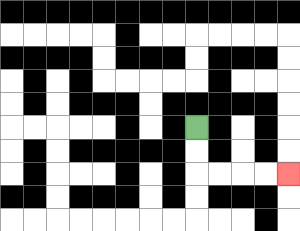{'start': '[8, 5]', 'end': '[12, 7]', 'path_directions': 'D,D,R,R,R,R', 'path_coordinates': '[[8, 5], [8, 6], [8, 7], [9, 7], [10, 7], [11, 7], [12, 7]]'}